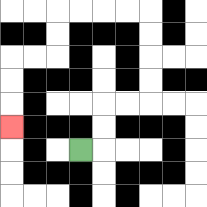{'start': '[3, 6]', 'end': '[0, 5]', 'path_directions': 'R,U,U,R,R,U,U,U,U,L,L,L,L,D,D,L,L,D,D,D', 'path_coordinates': '[[3, 6], [4, 6], [4, 5], [4, 4], [5, 4], [6, 4], [6, 3], [6, 2], [6, 1], [6, 0], [5, 0], [4, 0], [3, 0], [2, 0], [2, 1], [2, 2], [1, 2], [0, 2], [0, 3], [0, 4], [0, 5]]'}